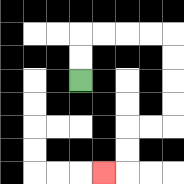{'start': '[3, 3]', 'end': '[4, 7]', 'path_directions': 'U,U,R,R,R,R,D,D,D,D,L,L,D,D,L', 'path_coordinates': '[[3, 3], [3, 2], [3, 1], [4, 1], [5, 1], [6, 1], [7, 1], [7, 2], [7, 3], [7, 4], [7, 5], [6, 5], [5, 5], [5, 6], [5, 7], [4, 7]]'}